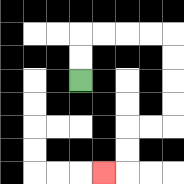{'start': '[3, 3]', 'end': '[4, 7]', 'path_directions': 'U,U,R,R,R,R,D,D,D,D,L,L,D,D,L', 'path_coordinates': '[[3, 3], [3, 2], [3, 1], [4, 1], [5, 1], [6, 1], [7, 1], [7, 2], [7, 3], [7, 4], [7, 5], [6, 5], [5, 5], [5, 6], [5, 7], [4, 7]]'}